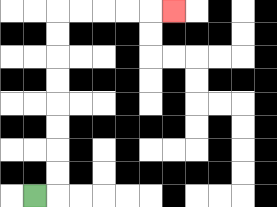{'start': '[1, 8]', 'end': '[7, 0]', 'path_directions': 'R,U,U,U,U,U,U,U,U,R,R,R,R,R', 'path_coordinates': '[[1, 8], [2, 8], [2, 7], [2, 6], [2, 5], [2, 4], [2, 3], [2, 2], [2, 1], [2, 0], [3, 0], [4, 0], [5, 0], [6, 0], [7, 0]]'}